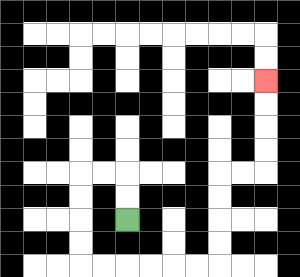{'start': '[5, 9]', 'end': '[11, 3]', 'path_directions': 'U,U,L,L,D,D,D,D,R,R,R,R,R,R,U,U,U,U,R,R,U,U,U,U', 'path_coordinates': '[[5, 9], [5, 8], [5, 7], [4, 7], [3, 7], [3, 8], [3, 9], [3, 10], [3, 11], [4, 11], [5, 11], [6, 11], [7, 11], [8, 11], [9, 11], [9, 10], [9, 9], [9, 8], [9, 7], [10, 7], [11, 7], [11, 6], [11, 5], [11, 4], [11, 3]]'}